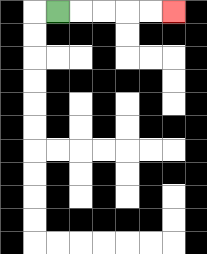{'start': '[2, 0]', 'end': '[7, 0]', 'path_directions': 'R,R,R,R,R', 'path_coordinates': '[[2, 0], [3, 0], [4, 0], [5, 0], [6, 0], [7, 0]]'}